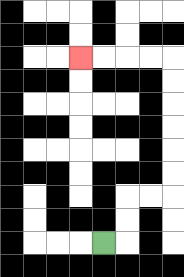{'start': '[4, 10]', 'end': '[3, 2]', 'path_directions': 'R,U,U,R,R,U,U,U,U,U,U,L,L,L,L', 'path_coordinates': '[[4, 10], [5, 10], [5, 9], [5, 8], [6, 8], [7, 8], [7, 7], [7, 6], [7, 5], [7, 4], [7, 3], [7, 2], [6, 2], [5, 2], [4, 2], [3, 2]]'}